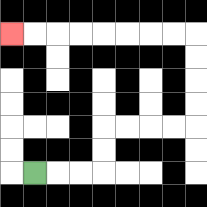{'start': '[1, 7]', 'end': '[0, 1]', 'path_directions': 'R,R,R,U,U,R,R,R,R,U,U,U,U,L,L,L,L,L,L,L,L', 'path_coordinates': '[[1, 7], [2, 7], [3, 7], [4, 7], [4, 6], [4, 5], [5, 5], [6, 5], [7, 5], [8, 5], [8, 4], [8, 3], [8, 2], [8, 1], [7, 1], [6, 1], [5, 1], [4, 1], [3, 1], [2, 1], [1, 1], [0, 1]]'}